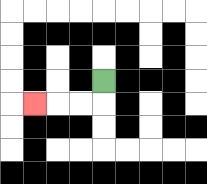{'start': '[4, 3]', 'end': '[1, 4]', 'path_directions': 'D,L,L,L', 'path_coordinates': '[[4, 3], [4, 4], [3, 4], [2, 4], [1, 4]]'}